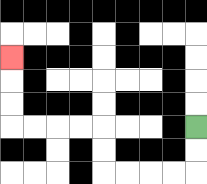{'start': '[8, 5]', 'end': '[0, 2]', 'path_directions': 'D,D,L,L,L,L,U,U,L,L,L,L,U,U,U', 'path_coordinates': '[[8, 5], [8, 6], [8, 7], [7, 7], [6, 7], [5, 7], [4, 7], [4, 6], [4, 5], [3, 5], [2, 5], [1, 5], [0, 5], [0, 4], [0, 3], [0, 2]]'}